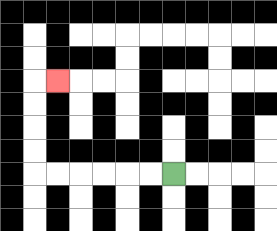{'start': '[7, 7]', 'end': '[2, 3]', 'path_directions': 'L,L,L,L,L,L,U,U,U,U,R', 'path_coordinates': '[[7, 7], [6, 7], [5, 7], [4, 7], [3, 7], [2, 7], [1, 7], [1, 6], [1, 5], [1, 4], [1, 3], [2, 3]]'}